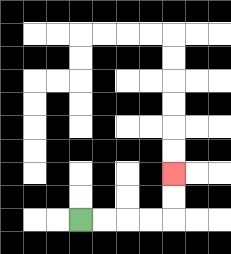{'start': '[3, 9]', 'end': '[7, 7]', 'path_directions': 'R,R,R,R,U,U', 'path_coordinates': '[[3, 9], [4, 9], [5, 9], [6, 9], [7, 9], [7, 8], [7, 7]]'}